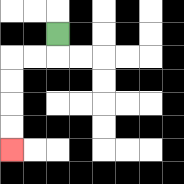{'start': '[2, 1]', 'end': '[0, 6]', 'path_directions': 'D,L,L,D,D,D,D', 'path_coordinates': '[[2, 1], [2, 2], [1, 2], [0, 2], [0, 3], [0, 4], [0, 5], [0, 6]]'}